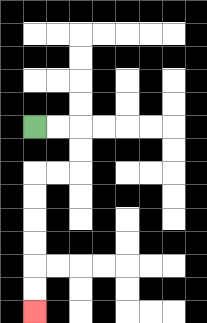{'start': '[1, 5]', 'end': '[1, 13]', 'path_directions': 'R,R,D,D,L,L,D,D,D,D,D,D', 'path_coordinates': '[[1, 5], [2, 5], [3, 5], [3, 6], [3, 7], [2, 7], [1, 7], [1, 8], [1, 9], [1, 10], [1, 11], [1, 12], [1, 13]]'}